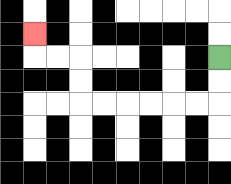{'start': '[9, 2]', 'end': '[1, 1]', 'path_directions': 'D,D,L,L,L,L,L,L,U,U,L,L,U', 'path_coordinates': '[[9, 2], [9, 3], [9, 4], [8, 4], [7, 4], [6, 4], [5, 4], [4, 4], [3, 4], [3, 3], [3, 2], [2, 2], [1, 2], [1, 1]]'}